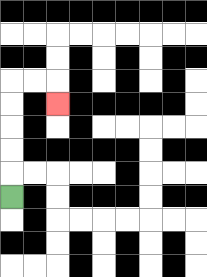{'start': '[0, 8]', 'end': '[2, 4]', 'path_directions': 'U,U,U,U,U,R,R,D', 'path_coordinates': '[[0, 8], [0, 7], [0, 6], [0, 5], [0, 4], [0, 3], [1, 3], [2, 3], [2, 4]]'}